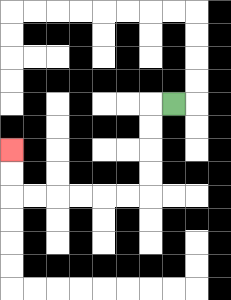{'start': '[7, 4]', 'end': '[0, 6]', 'path_directions': 'L,D,D,D,D,L,L,L,L,L,L,U,U', 'path_coordinates': '[[7, 4], [6, 4], [6, 5], [6, 6], [6, 7], [6, 8], [5, 8], [4, 8], [3, 8], [2, 8], [1, 8], [0, 8], [0, 7], [0, 6]]'}